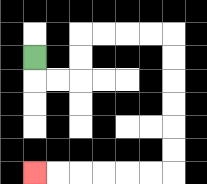{'start': '[1, 2]', 'end': '[1, 7]', 'path_directions': 'D,R,R,U,U,R,R,R,R,D,D,D,D,D,D,L,L,L,L,L,L', 'path_coordinates': '[[1, 2], [1, 3], [2, 3], [3, 3], [3, 2], [3, 1], [4, 1], [5, 1], [6, 1], [7, 1], [7, 2], [7, 3], [7, 4], [7, 5], [7, 6], [7, 7], [6, 7], [5, 7], [4, 7], [3, 7], [2, 7], [1, 7]]'}